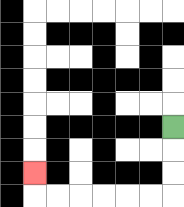{'start': '[7, 5]', 'end': '[1, 7]', 'path_directions': 'D,D,D,L,L,L,L,L,L,U', 'path_coordinates': '[[7, 5], [7, 6], [7, 7], [7, 8], [6, 8], [5, 8], [4, 8], [3, 8], [2, 8], [1, 8], [1, 7]]'}